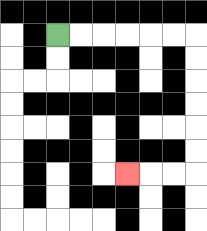{'start': '[2, 1]', 'end': '[5, 7]', 'path_directions': 'R,R,R,R,R,R,D,D,D,D,D,D,L,L,L', 'path_coordinates': '[[2, 1], [3, 1], [4, 1], [5, 1], [6, 1], [7, 1], [8, 1], [8, 2], [8, 3], [8, 4], [8, 5], [8, 6], [8, 7], [7, 7], [6, 7], [5, 7]]'}